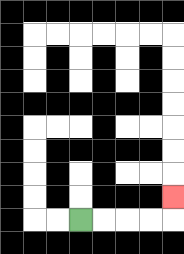{'start': '[3, 9]', 'end': '[7, 8]', 'path_directions': 'R,R,R,R,U', 'path_coordinates': '[[3, 9], [4, 9], [5, 9], [6, 9], [7, 9], [7, 8]]'}